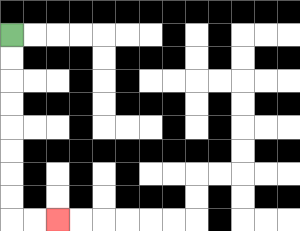{'start': '[0, 1]', 'end': '[2, 9]', 'path_directions': 'D,D,D,D,D,D,D,D,R,R', 'path_coordinates': '[[0, 1], [0, 2], [0, 3], [0, 4], [0, 5], [0, 6], [0, 7], [0, 8], [0, 9], [1, 9], [2, 9]]'}